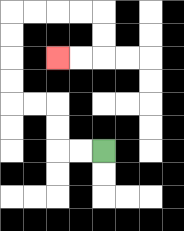{'start': '[4, 6]', 'end': '[2, 2]', 'path_directions': 'L,L,U,U,L,L,U,U,U,U,R,R,R,R,D,D,L,L', 'path_coordinates': '[[4, 6], [3, 6], [2, 6], [2, 5], [2, 4], [1, 4], [0, 4], [0, 3], [0, 2], [0, 1], [0, 0], [1, 0], [2, 0], [3, 0], [4, 0], [4, 1], [4, 2], [3, 2], [2, 2]]'}